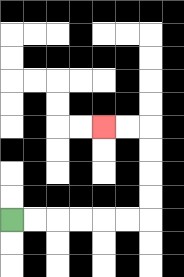{'start': '[0, 9]', 'end': '[4, 5]', 'path_directions': 'R,R,R,R,R,R,U,U,U,U,L,L', 'path_coordinates': '[[0, 9], [1, 9], [2, 9], [3, 9], [4, 9], [5, 9], [6, 9], [6, 8], [6, 7], [6, 6], [6, 5], [5, 5], [4, 5]]'}